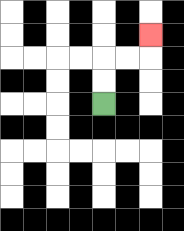{'start': '[4, 4]', 'end': '[6, 1]', 'path_directions': 'U,U,R,R,U', 'path_coordinates': '[[4, 4], [4, 3], [4, 2], [5, 2], [6, 2], [6, 1]]'}